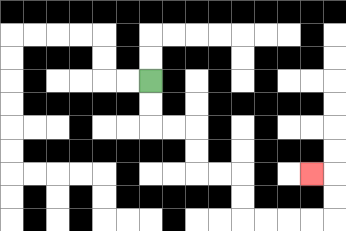{'start': '[6, 3]', 'end': '[13, 7]', 'path_directions': 'D,D,R,R,D,D,R,R,D,D,R,R,R,R,U,U,L', 'path_coordinates': '[[6, 3], [6, 4], [6, 5], [7, 5], [8, 5], [8, 6], [8, 7], [9, 7], [10, 7], [10, 8], [10, 9], [11, 9], [12, 9], [13, 9], [14, 9], [14, 8], [14, 7], [13, 7]]'}